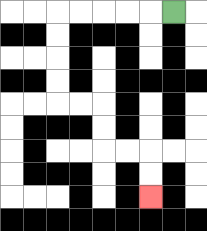{'start': '[7, 0]', 'end': '[6, 8]', 'path_directions': 'L,L,L,L,L,D,D,D,D,R,R,D,D,R,R,D,D', 'path_coordinates': '[[7, 0], [6, 0], [5, 0], [4, 0], [3, 0], [2, 0], [2, 1], [2, 2], [2, 3], [2, 4], [3, 4], [4, 4], [4, 5], [4, 6], [5, 6], [6, 6], [6, 7], [6, 8]]'}